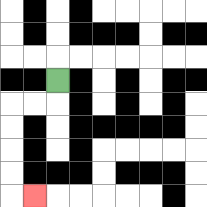{'start': '[2, 3]', 'end': '[1, 8]', 'path_directions': 'D,L,L,D,D,D,D,R', 'path_coordinates': '[[2, 3], [2, 4], [1, 4], [0, 4], [0, 5], [0, 6], [0, 7], [0, 8], [1, 8]]'}